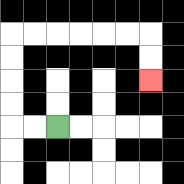{'start': '[2, 5]', 'end': '[6, 3]', 'path_directions': 'L,L,U,U,U,U,R,R,R,R,R,R,D,D', 'path_coordinates': '[[2, 5], [1, 5], [0, 5], [0, 4], [0, 3], [0, 2], [0, 1], [1, 1], [2, 1], [3, 1], [4, 1], [5, 1], [6, 1], [6, 2], [6, 3]]'}